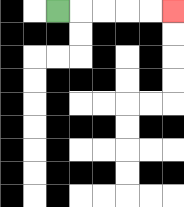{'start': '[2, 0]', 'end': '[7, 0]', 'path_directions': 'R,R,R,R,R', 'path_coordinates': '[[2, 0], [3, 0], [4, 0], [5, 0], [6, 0], [7, 0]]'}